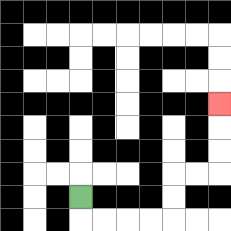{'start': '[3, 8]', 'end': '[9, 4]', 'path_directions': 'D,R,R,R,R,U,U,R,R,U,U,U', 'path_coordinates': '[[3, 8], [3, 9], [4, 9], [5, 9], [6, 9], [7, 9], [7, 8], [7, 7], [8, 7], [9, 7], [9, 6], [9, 5], [9, 4]]'}